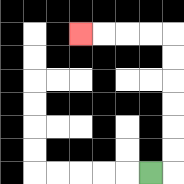{'start': '[6, 7]', 'end': '[3, 1]', 'path_directions': 'R,U,U,U,U,U,U,L,L,L,L', 'path_coordinates': '[[6, 7], [7, 7], [7, 6], [7, 5], [7, 4], [7, 3], [7, 2], [7, 1], [6, 1], [5, 1], [4, 1], [3, 1]]'}